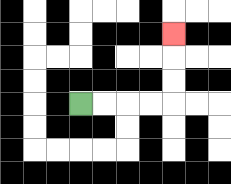{'start': '[3, 4]', 'end': '[7, 1]', 'path_directions': 'R,R,R,R,U,U,U', 'path_coordinates': '[[3, 4], [4, 4], [5, 4], [6, 4], [7, 4], [7, 3], [7, 2], [7, 1]]'}